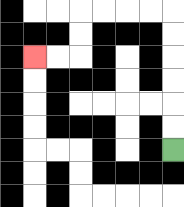{'start': '[7, 6]', 'end': '[1, 2]', 'path_directions': 'U,U,U,U,U,U,L,L,L,L,D,D,L,L', 'path_coordinates': '[[7, 6], [7, 5], [7, 4], [7, 3], [7, 2], [7, 1], [7, 0], [6, 0], [5, 0], [4, 0], [3, 0], [3, 1], [3, 2], [2, 2], [1, 2]]'}